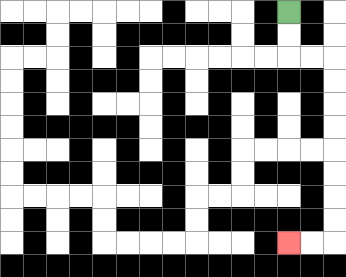{'start': '[12, 0]', 'end': '[12, 10]', 'path_directions': 'D,D,R,R,D,D,D,D,D,D,D,D,L,L', 'path_coordinates': '[[12, 0], [12, 1], [12, 2], [13, 2], [14, 2], [14, 3], [14, 4], [14, 5], [14, 6], [14, 7], [14, 8], [14, 9], [14, 10], [13, 10], [12, 10]]'}